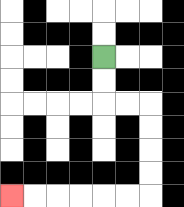{'start': '[4, 2]', 'end': '[0, 8]', 'path_directions': 'D,D,R,R,D,D,D,D,L,L,L,L,L,L', 'path_coordinates': '[[4, 2], [4, 3], [4, 4], [5, 4], [6, 4], [6, 5], [6, 6], [6, 7], [6, 8], [5, 8], [4, 8], [3, 8], [2, 8], [1, 8], [0, 8]]'}